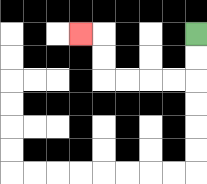{'start': '[8, 1]', 'end': '[3, 1]', 'path_directions': 'D,D,L,L,L,L,U,U,L', 'path_coordinates': '[[8, 1], [8, 2], [8, 3], [7, 3], [6, 3], [5, 3], [4, 3], [4, 2], [4, 1], [3, 1]]'}